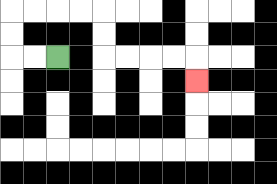{'start': '[2, 2]', 'end': '[8, 3]', 'path_directions': 'L,L,U,U,R,R,R,R,D,D,R,R,R,R,D', 'path_coordinates': '[[2, 2], [1, 2], [0, 2], [0, 1], [0, 0], [1, 0], [2, 0], [3, 0], [4, 0], [4, 1], [4, 2], [5, 2], [6, 2], [7, 2], [8, 2], [8, 3]]'}